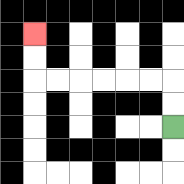{'start': '[7, 5]', 'end': '[1, 1]', 'path_directions': 'U,U,L,L,L,L,L,L,U,U', 'path_coordinates': '[[7, 5], [7, 4], [7, 3], [6, 3], [5, 3], [4, 3], [3, 3], [2, 3], [1, 3], [1, 2], [1, 1]]'}